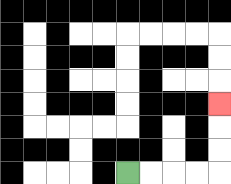{'start': '[5, 7]', 'end': '[9, 4]', 'path_directions': 'R,R,R,R,U,U,U', 'path_coordinates': '[[5, 7], [6, 7], [7, 7], [8, 7], [9, 7], [9, 6], [9, 5], [9, 4]]'}